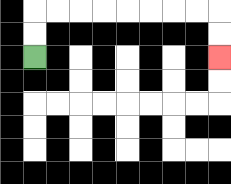{'start': '[1, 2]', 'end': '[9, 2]', 'path_directions': 'U,U,R,R,R,R,R,R,R,R,D,D', 'path_coordinates': '[[1, 2], [1, 1], [1, 0], [2, 0], [3, 0], [4, 0], [5, 0], [6, 0], [7, 0], [8, 0], [9, 0], [9, 1], [9, 2]]'}